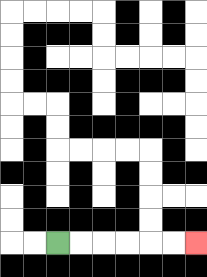{'start': '[2, 10]', 'end': '[8, 10]', 'path_directions': 'R,R,R,R,R,R', 'path_coordinates': '[[2, 10], [3, 10], [4, 10], [5, 10], [6, 10], [7, 10], [8, 10]]'}